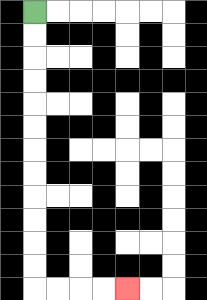{'start': '[1, 0]', 'end': '[5, 12]', 'path_directions': 'D,D,D,D,D,D,D,D,D,D,D,D,R,R,R,R', 'path_coordinates': '[[1, 0], [1, 1], [1, 2], [1, 3], [1, 4], [1, 5], [1, 6], [1, 7], [1, 8], [1, 9], [1, 10], [1, 11], [1, 12], [2, 12], [3, 12], [4, 12], [5, 12]]'}